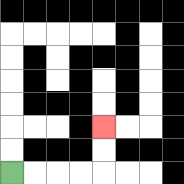{'start': '[0, 7]', 'end': '[4, 5]', 'path_directions': 'R,R,R,R,U,U', 'path_coordinates': '[[0, 7], [1, 7], [2, 7], [3, 7], [4, 7], [4, 6], [4, 5]]'}